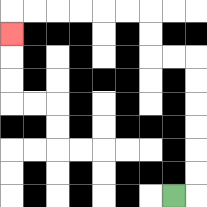{'start': '[7, 8]', 'end': '[0, 1]', 'path_directions': 'R,U,U,U,U,U,U,L,L,U,U,L,L,L,L,L,L,D', 'path_coordinates': '[[7, 8], [8, 8], [8, 7], [8, 6], [8, 5], [8, 4], [8, 3], [8, 2], [7, 2], [6, 2], [6, 1], [6, 0], [5, 0], [4, 0], [3, 0], [2, 0], [1, 0], [0, 0], [0, 1]]'}